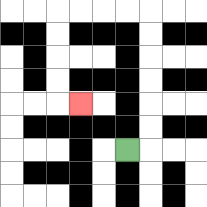{'start': '[5, 6]', 'end': '[3, 4]', 'path_directions': 'R,U,U,U,U,U,U,L,L,L,L,D,D,D,D,R', 'path_coordinates': '[[5, 6], [6, 6], [6, 5], [6, 4], [6, 3], [6, 2], [6, 1], [6, 0], [5, 0], [4, 0], [3, 0], [2, 0], [2, 1], [2, 2], [2, 3], [2, 4], [3, 4]]'}